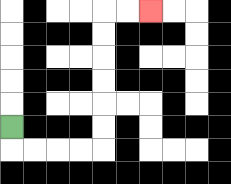{'start': '[0, 5]', 'end': '[6, 0]', 'path_directions': 'D,R,R,R,R,U,U,U,U,U,U,R,R', 'path_coordinates': '[[0, 5], [0, 6], [1, 6], [2, 6], [3, 6], [4, 6], [4, 5], [4, 4], [4, 3], [4, 2], [4, 1], [4, 0], [5, 0], [6, 0]]'}